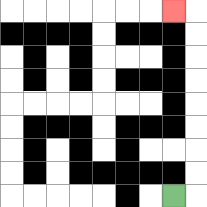{'start': '[7, 8]', 'end': '[7, 0]', 'path_directions': 'R,U,U,U,U,U,U,U,U,L', 'path_coordinates': '[[7, 8], [8, 8], [8, 7], [8, 6], [8, 5], [8, 4], [8, 3], [8, 2], [8, 1], [8, 0], [7, 0]]'}